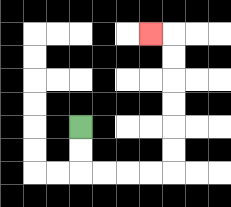{'start': '[3, 5]', 'end': '[6, 1]', 'path_directions': 'D,D,R,R,R,R,U,U,U,U,U,U,L', 'path_coordinates': '[[3, 5], [3, 6], [3, 7], [4, 7], [5, 7], [6, 7], [7, 7], [7, 6], [7, 5], [7, 4], [7, 3], [7, 2], [7, 1], [6, 1]]'}